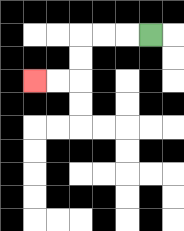{'start': '[6, 1]', 'end': '[1, 3]', 'path_directions': 'L,L,L,D,D,L,L', 'path_coordinates': '[[6, 1], [5, 1], [4, 1], [3, 1], [3, 2], [3, 3], [2, 3], [1, 3]]'}